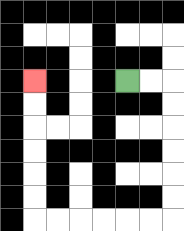{'start': '[5, 3]', 'end': '[1, 3]', 'path_directions': 'R,R,D,D,D,D,D,D,L,L,L,L,L,L,U,U,U,U,U,U', 'path_coordinates': '[[5, 3], [6, 3], [7, 3], [7, 4], [7, 5], [7, 6], [7, 7], [7, 8], [7, 9], [6, 9], [5, 9], [4, 9], [3, 9], [2, 9], [1, 9], [1, 8], [1, 7], [1, 6], [1, 5], [1, 4], [1, 3]]'}